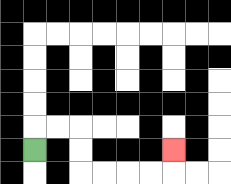{'start': '[1, 6]', 'end': '[7, 6]', 'path_directions': 'U,R,R,D,D,R,R,R,R,U', 'path_coordinates': '[[1, 6], [1, 5], [2, 5], [3, 5], [3, 6], [3, 7], [4, 7], [5, 7], [6, 7], [7, 7], [7, 6]]'}